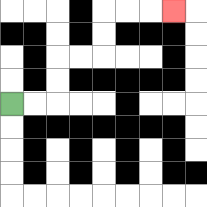{'start': '[0, 4]', 'end': '[7, 0]', 'path_directions': 'R,R,U,U,R,R,U,U,R,R,R', 'path_coordinates': '[[0, 4], [1, 4], [2, 4], [2, 3], [2, 2], [3, 2], [4, 2], [4, 1], [4, 0], [5, 0], [6, 0], [7, 0]]'}